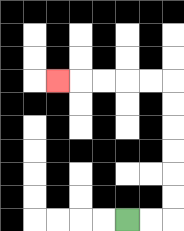{'start': '[5, 9]', 'end': '[2, 3]', 'path_directions': 'R,R,U,U,U,U,U,U,L,L,L,L,L', 'path_coordinates': '[[5, 9], [6, 9], [7, 9], [7, 8], [7, 7], [7, 6], [7, 5], [7, 4], [7, 3], [6, 3], [5, 3], [4, 3], [3, 3], [2, 3]]'}